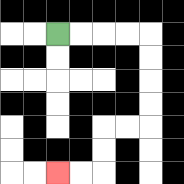{'start': '[2, 1]', 'end': '[2, 7]', 'path_directions': 'R,R,R,R,D,D,D,D,L,L,D,D,L,L', 'path_coordinates': '[[2, 1], [3, 1], [4, 1], [5, 1], [6, 1], [6, 2], [6, 3], [6, 4], [6, 5], [5, 5], [4, 5], [4, 6], [4, 7], [3, 7], [2, 7]]'}